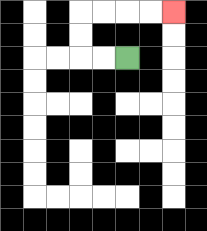{'start': '[5, 2]', 'end': '[7, 0]', 'path_directions': 'L,L,U,U,R,R,R,R', 'path_coordinates': '[[5, 2], [4, 2], [3, 2], [3, 1], [3, 0], [4, 0], [5, 0], [6, 0], [7, 0]]'}